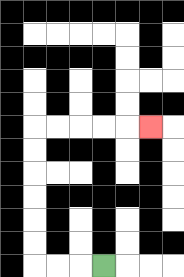{'start': '[4, 11]', 'end': '[6, 5]', 'path_directions': 'L,L,L,U,U,U,U,U,U,R,R,R,R,R', 'path_coordinates': '[[4, 11], [3, 11], [2, 11], [1, 11], [1, 10], [1, 9], [1, 8], [1, 7], [1, 6], [1, 5], [2, 5], [3, 5], [4, 5], [5, 5], [6, 5]]'}